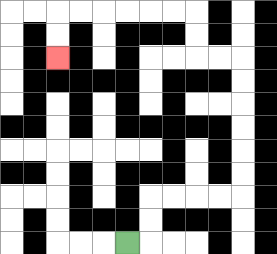{'start': '[5, 10]', 'end': '[2, 2]', 'path_directions': 'R,U,U,R,R,R,R,U,U,U,U,U,U,L,L,U,U,L,L,L,L,L,L,D,D', 'path_coordinates': '[[5, 10], [6, 10], [6, 9], [6, 8], [7, 8], [8, 8], [9, 8], [10, 8], [10, 7], [10, 6], [10, 5], [10, 4], [10, 3], [10, 2], [9, 2], [8, 2], [8, 1], [8, 0], [7, 0], [6, 0], [5, 0], [4, 0], [3, 0], [2, 0], [2, 1], [2, 2]]'}